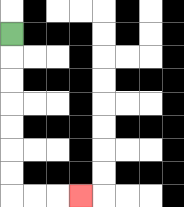{'start': '[0, 1]', 'end': '[3, 8]', 'path_directions': 'D,D,D,D,D,D,D,R,R,R', 'path_coordinates': '[[0, 1], [0, 2], [0, 3], [0, 4], [0, 5], [0, 6], [0, 7], [0, 8], [1, 8], [2, 8], [3, 8]]'}